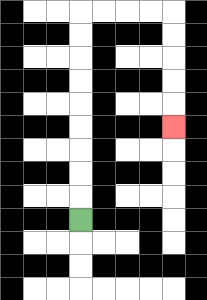{'start': '[3, 9]', 'end': '[7, 5]', 'path_directions': 'U,U,U,U,U,U,U,U,U,R,R,R,R,D,D,D,D,D', 'path_coordinates': '[[3, 9], [3, 8], [3, 7], [3, 6], [3, 5], [3, 4], [3, 3], [3, 2], [3, 1], [3, 0], [4, 0], [5, 0], [6, 0], [7, 0], [7, 1], [7, 2], [7, 3], [7, 4], [7, 5]]'}